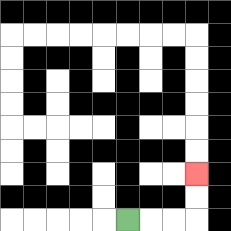{'start': '[5, 9]', 'end': '[8, 7]', 'path_directions': 'R,R,R,U,U', 'path_coordinates': '[[5, 9], [6, 9], [7, 9], [8, 9], [8, 8], [8, 7]]'}